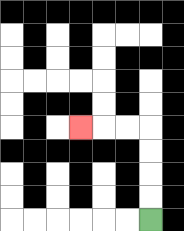{'start': '[6, 9]', 'end': '[3, 5]', 'path_directions': 'U,U,U,U,L,L,L', 'path_coordinates': '[[6, 9], [6, 8], [6, 7], [6, 6], [6, 5], [5, 5], [4, 5], [3, 5]]'}